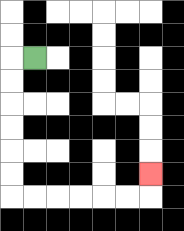{'start': '[1, 2]', 'end': '[6, 7]', 'path_directions': 'L,D,D,D,D,D,D,R,R,R,R,R,R,U', 'path_coordinates': '[[1, 2], [0, 2], [0, 3], [0, 4], [0, 5], [0, 6], [0, 7], [0, 8], [1, 8], [2, 8], [3, 8], [4, 8], [5, 8], [6, 8], [6, 7]]'}